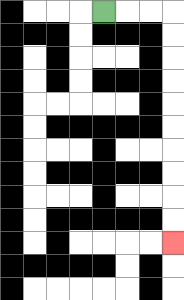{'start': '[4, 0]', 'end': '[7, 10]', 'path_directions': 'R,R,R,D,D,D,D,D,D,D,D,D,D', 'path_coordinates': '[[4, 0], [5, 0], [6, 0], [7, 0], [7, 1], [7, 2], [7, 3], [7, 4], [7, 5], [7, 6], [7, 7], [7, 8], [7, 9], [7, 10]]'}